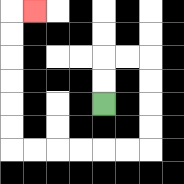{'start': '[4, 4]', 'end': '[1, 0]', 'path_directions': 'U,U,R,R,D,D,D,D,L,L,L,L,L,L,U,U,U,U,U,U,R', 'path_coordinates': '[[4, 4], [4, 3], [4, 2], [5, 2], [6, 2], [6, 3], [6, 4], [6, 5], [6, 6], [5, 6], [4, 6], [3, 6], [2, 6], [1, 6], [0, 6], [0, 5], [0, 4], [0, 3], [0, 2], [0, 1], [0, 0], [1, 0]]'}